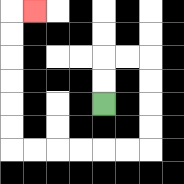{'start': '[4, 4]', 'end': '[1, 0]', 'path_directions': 'U,U,R,R,D,D,D,D,L,L,L,L,L,L,U,U,U,U,U,U,R', 'path_coordinates': '[[4, 4], [4, 3], [4, 2], [5, 2], [6, 2], [6, 3], [6, 4], [6, 5], [6, 6], [5, 6], [4, 6], [3, 6], [2, 6], [1, 6], [0, 6], [0, 5], [0, 4], [0, 3], [0, 2], [0, 1], [0, 0], [1, 0]]'}